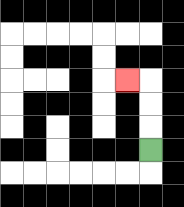{'start': '[6, 6]', 'end': '[5, 3]', 'path_directions': 'U,U,U,L', 'path_coordinates': '[[6, 6], [6, 5], [6, 4], [6, 3], [5, 3]]'}